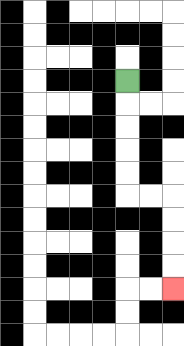{'start': '[5, 3]', 'end': '[7, 12]', 'path_directions': 'D,D,D,D,D,R,R,D,D,D,D', 'path_coordinates': '[[5, 3], [5, 4], [5, 5], [5, 6], [5, 7], [5, 8], [6, 8], [7, 8], [7, 9], [7, 10], [7, 11], [7, 12]]'}